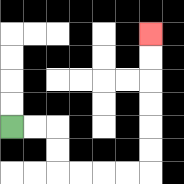{'start': '[0, 5]', 'end': '[6, 1]', 'path_directions': 'R,R,D,D,R,R,R,R,U,U,U,U,U,U', 'path_coordinates': '[[0, 5], [1, 5], [2, 5], [2, 6], [2, 7], [3, 7], [4, 7], [5, 7], [6, 7], [6, 6], [6, 5], [6, 4], [6, 3], [6, 2], [6, 1]]'}